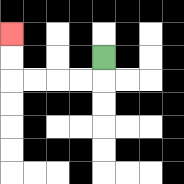{'start': '[4, 2]', 'end': '[0, 1]', 'path_directions': 'D,L,L,L,L,U,U', 'path_coordinates': '[[4, 2], [4, 3], [3, 3], [2, 3], [1, 3], [0, 3], [0, 2], [0, 1]]'}